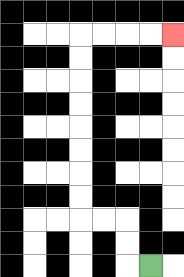{'start': '[6, 11]', 'end': '[7, 1]', 'path_directions': 'L,U,U,L,L,U,U,U,U,U,U,U,U,R,R,R,R', 'path_coordinates': '[[6, 11], [5, 11], [5, 10], [5, 9], [4, 9], [3, 9], [3, 8], [3, 7], [3, 6], [3, 5], [3, 4], [3, 3], [3, 2], [3, 1], [4, 1], [5, 1], [6, 1], [7, 1]]'}